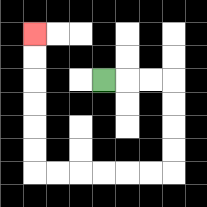{'start': '[4, 3]', 'end': '[1, 1]', 'path_directions': 'R,R,R,D,D,D,D,L,L,L,L,L,L,U,U,U,U,U,U', 'path_coordinates': '[[4, 3], [5, 3], [6, 3], [7, 3], [7, 4], [7, 5], [7, 6], [7, 7], [6, 7], [5, 7], [4, 7], [3, 7], [2, 7], [1, 7], [1, 6], [1, 5], [1, 4], [1, 3], [1, 2], [1, 1]]'}